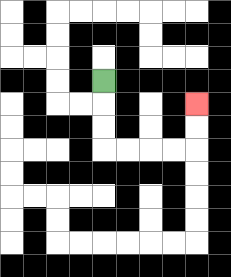{'start': '[4, 3]', 'end': '[8, 4]', 'path_directions': 'D,D,D,R,R,R,R,U,U', 'path_coordinates': '[[4, 3], [4, 4], [4, 5], [4, 6], [5, 6], [6, 6], [7, 6], [8, 6], [8, 5], [8, 4]]'}